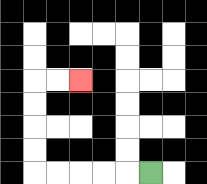{'start': '[6, 7]', 'end': '[3, 3]', 'path_directions': 'L,L,L,L,L,U,U,U,U,R,R', 'path_coordinates': '[[6, 7], [5, 7], [4, 7], [3, 7], [2, 7], [1, 7], [1, 6], [1, 5], [1, 4], [1, 3], [2, 3], [3, 3]]'}